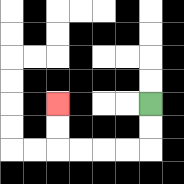{'start': '[6, 4]', 'end': '[2, 4]', 'path_directions': 'D,D,L,L,L,L,U,U', 'path_coordinates': '[[6, 4], [6, 5], [6, 6], [5, 6], [4, 6], [3, 6], [2, 6], [2, 5], [2, 4]]'}